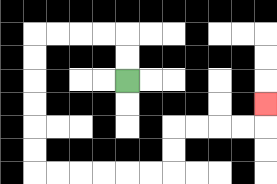{'start': '[5, 3]', 'end': '[11, 4]', 'path_directions': 'U,U,L,L,L,L,D,D,D,D,D,D,R,R,R,R,R,R,U,U,R,R,R,R,U', 'path_coordinates': '[[5, 3], [5, 2], [5, 1], [4, 1], [3, 1], [2, 1], [1, 1], [1, 2], [1, 3], [1, 4], [1, 5], [1, 6], [1, 7], [2, 7], [3, 7], [4, 7], [5, 7], [6, 7], [7, 7], [7, 6], [7, 5], [8, 5], [9, 5], [10, 5], [11, 5], [11, 4]]'}